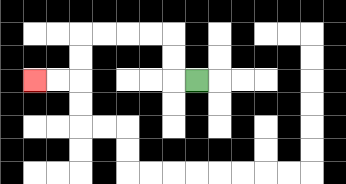{'start': '[8, 3]', 'end': '[1, 3]', 'path_directions': 'L,U,U,L,L,L,L,D,D,L,L', 'path_coordinates': '[[8, 3], [7, 3], [7, 2], [7, 1], [6, 1], [5, 1], [4, 1], [3, 1], [3, 2], [3, 3], [2, 3], [1, 3]]'}